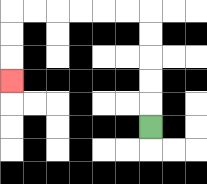{'start': '[6, 5]', 'end': '[0, 3]', 'path_directions': 'U,U,U,U,U,L,L,L,L,L,L,D,D,D', 'path_coordinates': '[[6, 5], [6, 4], [6, 3], [6, 2], [6, 1], [6, 0], [5, 0], [4, 0], [3, 0], [2, 0], [1, 0], [0, 0], [0, 1], [0, 2], [0, 3]]'}